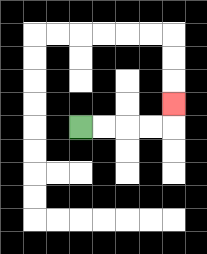{'start': '[3, 5]', 'end': '[7, 4]', 'path_directions': 'R,R,R,R,U', 'path_coordinates': '[[3, 5], [4, 5], [5, 5], [6, 5], [7, 5], [7, 4]]'}